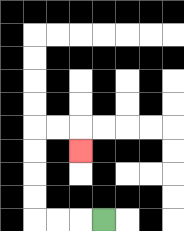{'start': '[4, 9]', 'end': '[3, 6]', 'path_directions': 'L,L,L,U,U,U,U,R,R,D', 'path_coordinates': '[[4, 9], [3, 9], [2, 9], [1, 9], [1, 8], [1, 7], [1, 6], [1, 5], [2, 5], [3, 5], [3, 6]]'}